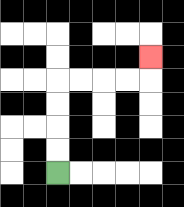{'start': '[2, 7]', 'end': '[6, 2]', 'path_directions': 'U,U,U,U,R,R,R,R,U', 'path_coordinates': '[[2, 7], [2, 6], [2, 5], [2, 4], [2, 3], [3, 3], [4, 3], [5, 3], [6, 3], [6, 2]]'}